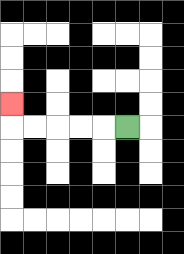{'start': '[5, 5]', 'end': '[0, 4]', 'path_directions': 'L,L,L,L,L,U', 'path_coordinates': '[[5, 5], [4, 5], [3, 5], [2, 5], [1, 5], [0, 5], [0, 4]]'}